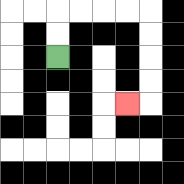{'start': '[2, 2]', 'end': '[5, 4]', 'path_directions': 'U,U,R,R,R,R,D,D,D,D,L', 'path_coordinates': '[[2, 2], [2, 1], [2, 0], [3, 0], [4, 0], [5, 0], [6, 0], [6, 1], [6, 2], [6, 3], [6, 4], [5, 4]]'}